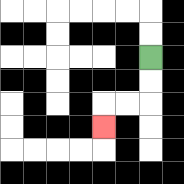{'start': '[6, 2]', 'end': '[4, 5]', 'path_directions': 'D,D,L,L,D', 'path_coordinates': '[[6, 2], [6, 3], [6, 4], [5, 4], [4, 4], [4, 5]]'}